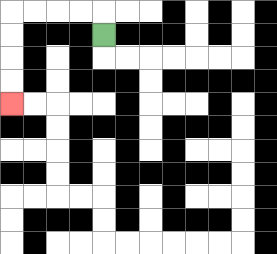{'start': '[4, 1]', 'end': '[0, 4]', 'path_directions': 'U,L,L,L,L,D,D,D,D', 'path_coordinates': '[[4, 1], [4, 0], [3, 0], [2, 0], [1, 0], [0, 0], [0, 1], [0, 2], [0, 3], [0, 4]]'}